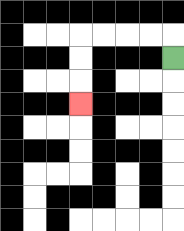{'start': '[7, 2]', 'end': '[3, 4]', 'path_directions': 'U,L,L,L,L,D,D,D', 'path_coordinates': '[[7, 2], [7, 1], [6, 1], [5, 1], [4, 1], [3, 1], [3, 2], [3, 3], [3, 4]]'}